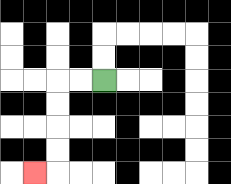{'start': '[4, 3]', 'end': '[1, 7]', 'path_directions': 'L,L,D,D,D,D,L', 'path_coordinates': '[[4, 3], [3, 3], [2, 3], [2, 4], [2, 5], [2, 6], [2, 7], [1, 7]]'}